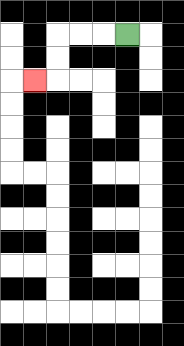{'start': '[5, 1]', 'end': '[1, 3]', 'path_directions': 'L,L,L,D,D,L', 'path_coordinates': '[[5, 1], [4, 1], [3, 1], [2, 1], [2, 2], [2, 3], [1, 3]]'}